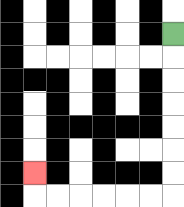{'start': '[7, 1]', 'end': '[1, 7]', 'path_directions': 'D,D,D,D,D,D,D,L,L,L,L,L,L,U', 'path_coordinates': '[[7, 1], [7, 2], [7, 3], [7, 4], [7, 5], [7, 6], [7, 7], [7, 8], [6, 8], [5, 8], [4, 8], [3, 8], [2, 8], [1, 8], [1, 7]]'}